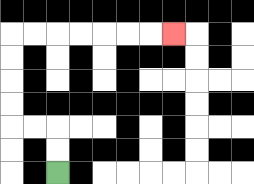{'start': '[2, 7]', 'end': '[7, 1]', 'path_directions': 'U,U,L,L,U,U,U,U,R,R,R,R,R,R,R', 'path_coordinates': '[[2, 7], [2, 6], [2, 5], [1, 5], [0, 5], [0, 4], [0, 3], [0, 2], [0, 1], [1, 1], [2, 1], [3, 1], [4, 1], [5, 1], [6, 1], [7, 1]]'}